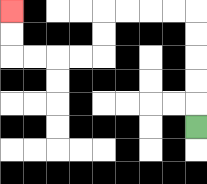{'start': '[8, 5]', 'end': '[0, 0]', 'path_directions': 'U,U,U,U,U,L,L,L,L,D,D,L,L,L,L,U,U', 'path_coordinates': '[[8, 5], [8, 4], [8, 3], [8, 2], [8, 1], [8, 0], [7, 0], [6, 0], [5, 0], [4, 0], [4, 1], [4, 2], [3, 2], [2, 2], [1, 2], [0, 2], [0, 1], [0, 0]]'}